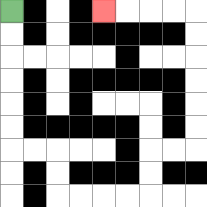{'start': '[0, 0]', 'end': '[4, 0]', 'path_directions': 'D,D,D,D,D,D,R,R,D,D,R,R,R,R,U,U,R,R,U,U,U,U,U,U,L,L,L,L', 'path_coordinates': '[[0, 0], [0, 1], [0, 2], [0, 3], [0, 4], [0, 5], [0, 6], [1, 6], [2, 6], [2, 7], [2, 8], [3, 8], [4, 8], [5, 8], [6, 8], [6, 7], [6, 6], [7, 6], [8, 6], [8, 5], [8, 4], [8, 3], [8, 2], [8, 1], [8, 0], [7, 0], [6, 0], [5, 0], [4, 0]]'}